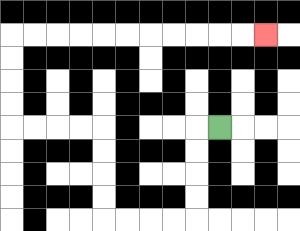{'start': '[9, 5]', 'end': '[11, 1]', 'path_directions': 'L,D,D,D,D,L,L,L,L,U,U,U,U,L,L,L,L,U,U,U,U,R,R,R,R,R,R,R,R,R,R,R', 'path_coordinates': '[[9, 5], [8, 5], [8, 6], [8, 7], [8, 8], [8, 9], [7, 9], [6, 9], [5, 9], [4, 9], [4, 8], [4, 7], [4, 6], [4, 5], [3, 5], [2, 5], [1, 5], [0, 5], [0, 4], [0, 3], [0, 2], [0, 1], [1, 1], [2, 1], [3, 1], [4, 1], [5, 1], [6, 1], [7, 1], [8, 1], [9, 1], [10, 1], [11, 1]]'}